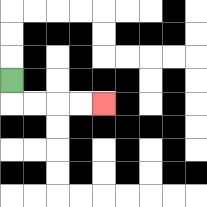{'start': '[0, 3]', 'end': '[4, 4]', 'path_directions': 'D,R,R,R,R', 'path_coordinates': '[[0, 3], [0, 4], [1, 4], [2, 4], [3, 4], [4, 4]]'}